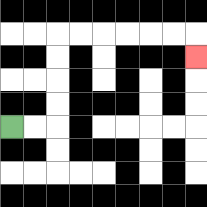{'start': '[0, 5]', 'end': '[8, 2]', 'path_directions': 'R,R,U,U,U,U,R,R,R,R,R,R,D', 'path_coordinates': '[[0, 5], [1, 5], [2, 5], [2, 4], [2, 3], [2, 2], [2, 1], [3, 1], [4, 1], [5, 1], [6, 1], [7, 1], [8, 1], [8, 2]]'}